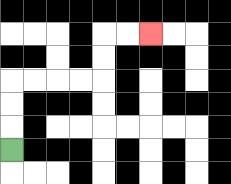{'start': '[0, 6]', 'end': '[6, 1]', 'path_directions': 'U,U,U,R,R,R,R,U,U,R,R', 'path_coordinates': '[[0, 6], [0, 5], [0, 4], [0, 3], [1, 3], [2, 3], [3, 3], [4, 3], [4, 2], [4, 1], [5, 1], [6, 1]]'}